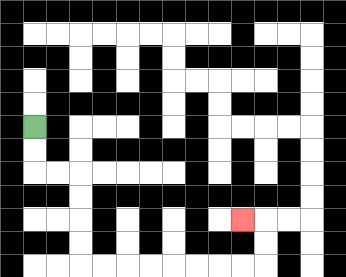{'start': '[1, 5]', 'end': '[10, 9]', 'path_directions': 'D,D,R,R,D,D,D,D,R,R,R,R,R,R,R,R,U,U,L', 'path_coordinates': '[[1, 5], [1, 6], [1, 7], [2, 7], [3, 7], [3, 8], [3, 9], [3, 10], [3, 11], [4, 11], [5, 11], [6, 11], [7, 11], [8, 11], [9, 11], [10, 11], [11, 11], [11, 10], [11, 9], [10, 9]]'}